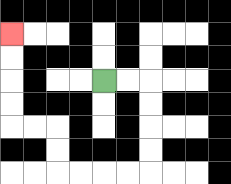{'start': '[4, 3]', 'end': '[0, 1]', 'path_directions': 'R,R,D,D,D,D,L,L,L,L,U,U,L,L,U,U,U,U', 'path_coordinates': '[[4, 3], [5, 3], [6, 3], [6, 4], [6, 5], [6, 6], [6, 7], [5, 7], [4, 7], [3, 7], [2, 7], [2, 6], [2, 5], [1, 5], [0, 5], [0, 4], [0, 3], [0, 2], [0, 1]]'}